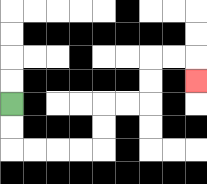{'start': '[0, 4]', 'end': '[8, 3]', 'path_directions': 'D,D,R,R,R,R,U,U,R,R,U,U,R,R,D', 'path_coordinates': '[[0, 4], [0, 5], [0, 6], [1, 6], [2, 6], [3, 6], [4, 6], [4, 5], [4, 4], [5, 4], [6, 4], [6, 3], [6, 2], [7, 2], [8, 2], [8, 3]]'}